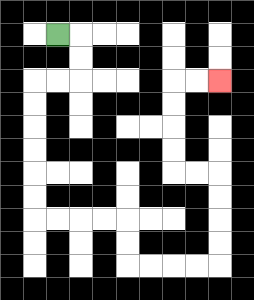{'start': '[2, 1]', 'end': '[9, 3]', 'path_directions': 'R,D,D,L,L,D,D,D,D,D,D,R,R,R,R,D,D,R,R,R,R,U,U,U,U,L,L,U,U,U,U,R,R', 'path_coordinates': '[[2, 1], [3, 1], [3, 2], [3, 3], [2, 3], [1, 3], [1, 4], [1, 5], [1, 6], [1, 7], [1, 8], [1, 9], [2, 9], [3, 9], [4, 9], [5, 9], [5, 10], [5, 11], [6, 11], [7, 11], [8, 11], [9, 11], [9, 10], [9, 9], [9, 8], [9, 7], [8, 7], [7, 7], [7, 6], [7, 5], [7, 4], [7, 3], [8, 3], [9, 3]]'}